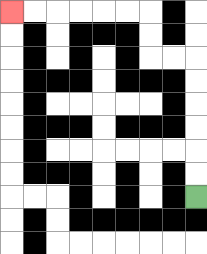{'start': '[8, 8]', 'end': '[0, 0]', 'path_directions': 'U,U,U,U,U,U,L,L,U,U,L,L,L,L,L,L', 'path_coordinates': '[[8, 8], [8, 7], [8, 6], [8, 5], [8, 4], [8, 3], [8, 2], [7, 2], [6, 2], [6, 1], [6, 0], [5, 0], [4, 0], [3, 0], [2, 0], [1, 0], [0, 0]]'}